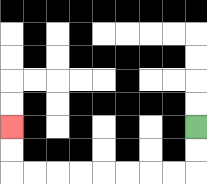{'start': '[8, 5]', 'end': '[0, 5]', 'path_directions': 'D,D,L,L,L,L,L,L,L,L,U,U', 'path_coordinates': '[[8, 5], [8, 6], [8, 7], [7, 7], [6, 7], [5, 7], [4, 7], [3, 7], [2, 7], [1, 7], [0, 7], [0, 6], [0, 5]]'}